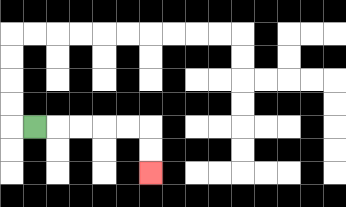{'start': '[1, 5]', 'end': '[6, 7]', 'path_directions': 'R,R,R,R,R,D,D', 'path_coordinates': '[[1, 5], [2, 5], [3, 5], [4, 5], [5, 5], [6, 5], [6, 6], [6, 7]]'}